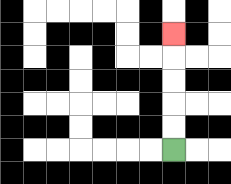{'start': '[7, 6]', 'end': '[7, 1]', 'path_directions': 'U,U,U,U,U', 'path_coordinates': '[[7, 6], [7, 5], [7, 4], [7, 3], [7, 2], [7, 1]]'}